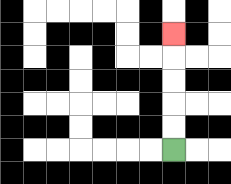{'start': '[7, 6]', 'end': '[7, 1]', 'path_directions': 'U,U,U,U,U', 'path_coordinates': '[[7, 6], [7, 5], [7, 4], [7, 3], [7, 2], [7, 1]]'}